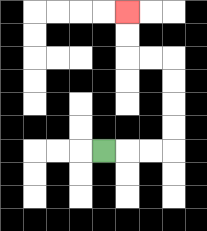{'start': '[4, 6]', 'end': '[5, 0]', 'path_directions': 'R,R,R,U,U,U,U,L,L,U,U', 'path_coordinates': '[[4, 6], [5, 6], [6, 6], [7, 6], [7, 5], [7, 4], [7, 3], [7, 2], [6, 2], [5, 2], [5, 1], [5, 0]]'}